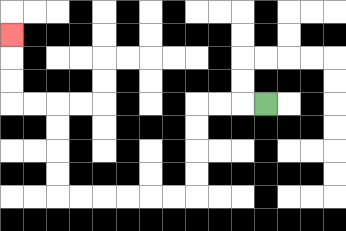{'start': '[11, 4]', 'end': '[0, 1]', 'path_directions': 'L,L,L,D,D,D,D,L,L,L,L,L,L,U,U,U,U,L,L,U,U,U', 'path_coordinates': '[[11, 4], [10, 4], [9, 4], [8, 4], [8, 5], [8, 6], [8, 7], [8, 8], [7, 8], [6, 8], [5, 8], [4, 8], [3, 8], [2, 8], [2, 7], [2, 6], [2, 5], [2, 4], [1, 4], [0, 4], [0, 3], [0, 2], [0, 1]]'}